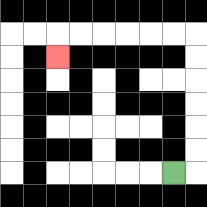{'start': '[7, 7]', 'end': '[2, 2]', 'path_directions': 'R,U,U,U,U,U,U,L,L,L,L,L,L,D', 'path_coordinates': '[[7, 7], [8, 7], [8, 6], [8, 5], [8, 4], [8, 3], [8, 2], [8, 1], [7, 1], [6, 1], [5, 1], [4, 1], [3, 1], [2, 1], [2, 2]]'}